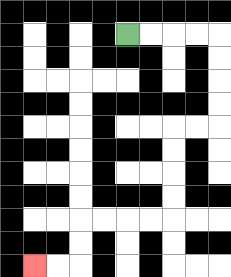{'start': '[5, 1]', 'end': '[1, 11]', 'path_directions': 'R,R,R,R,D,D,D,D,L,L,D,D,D,D,L,L,L,L,D,D,L,L', 'path_coordinates': '[[5, 1], [6, 1], [7, 1], [8, 1], [9, 1], [9, 2], [9, 3], [9, 4], [9, 5], [8, 5], [7, 5], [7, 6], [7, 7], [7, 8], [7, 9], [6, 9], [5, 9], [4, 9], [3, 9], [3, 10], [3, 11], [2, 11], [1, 11]]'}